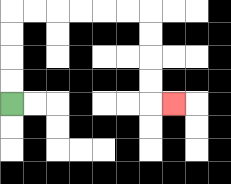{'start': '[0, 4]', 'end': '[7, 4]', 'path_directions': 'U,U,U,U,R,R,R,R,R,R,D,D,D,D,R', 'path_coordinates': '[[0, 4], [0, 3], [0, 2], [0, 1], [0, 0], [1, 0], [2, 0], [3, 0], [4, 0], [5, 0], [6, 0], [6, 1], [6, 2], [6, 3], [6, 4], [7, 4]]'}